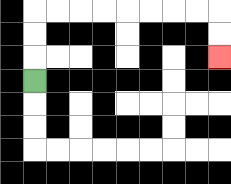{'start': '[1, 3]', 'end': '[9, 2]', 'path_directions': 'U,U,U,R,R,R,R,R,R,R,R,D,D', 'path_coordinates': '[[1, 3], [1, 2], [1, 1], [1, 0], [2, 0], [3, 0], [4, 0], [5, 0], [6, 0], [7, 0], [8, 0], [9, 0], [9, 1], [9, 2]]'}